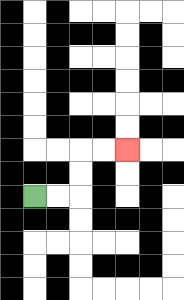{'start': '[1, 8]', 'end': '[5, 6]', 'path_directions': 'R,R,U,U,R,R', 'path_coordinates': '[[1, 8], [2, 8], [3, 8], [3, 7], [3, 6], [4, 6], [5, 6]]'}